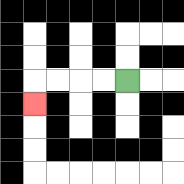{'start': '[5, 3]', 'end': '[1, 4]', 'path_directions': 'L,L,L,L,D', 'path_coordinates': '[[5, 3], [4, 3], [3, 3], [2, 3], [1, 3], [1, 4]]'}